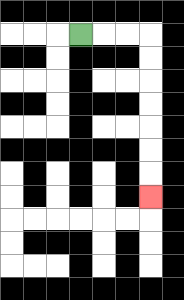{'start': '[3, 1]', 'end': '[6, 8]', 'path_directions': 'R,R,R,D,D,D,D,D,D,D', 'path_coordinates': '[[3, 1], [4, 1], [5, 1], [6, 1], [6, 2], [6, 3], [6, 4], [6, 5], [6, 6], [6, 7], [6, 8]]'}